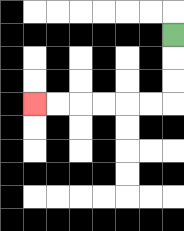{'start': '[7, 1]', 'end': '[1, 4]', 'path_directions': 'D,D,D,L,L,L,L,L,L', 'path_coordinates': '[[7, 1], [7, 2], [7, 3], [7, 4], [6, 4], [5, 4], [4, 4], [3, 4], [2, 4], [1, 4]]'}